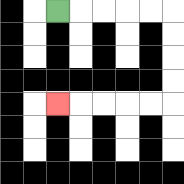{'start': '[2, 0]', 'end': '[2, 4]', 'path_directions': 'R,R,R,R,R,D,D,D,D,L,L,L,L,L', 'path_coordinates': '[[2, 0], [3, 0], [4, 0], [5, 0], [6, 0], [7, 0], [7, 1], [7, 2], [7, 3], [7, 4], [6, 4], [5, 4], [4, 4], [3, 4], [2, 4]]'}